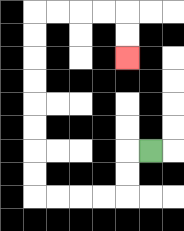{'start': '[6, 6]', 'end': '[5, 2]', 'path_directions': 'L,D,D,L,L,L,L,U,U,U,U,U,U,U,U,R,R,R,R,D,D', 'path_coordinates': '[[6, 6], [5, 6], [5, 7], [5, 8], [4, 8], [3, 8], [2, 8], [1, 8], [1, 7], [1, 6], [1, 5], [1, 4], [1, 3], [1, 2], [1, 1], [1, 0], [2, 0], [3, 0], [4, 0], [5, 0], [5, 1], [5, 2]]'}